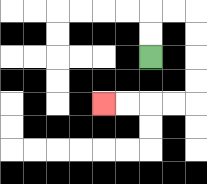{'start': '[6, 2]', 'end': '[4, 4]', 'path_directions': 'U,U,R,R,D,D,D,D,L,L,L,L', 'path_coordinates': '[[6, 2], [6, 1], [6, 0], [7, 0], [8, 0], [8, 1], [8, 2], [8, 3], [8, 4], [7, 4], [6, 4], [5, 4], [4, 4]]'}